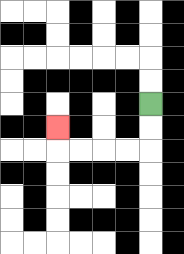{'start': '[6, 4]', 'end': '[2, 5]', 'path_directions': 'D,D,L,L,L,L,U', 'path_coordinates': '[[6, 4], [6, 5], [6, 6], [5, 6], [4, 6], [3, 6], [2, 6], [2, 5]]'}